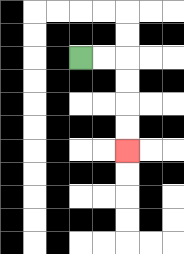{'start': '[3, 2]', 'end': '[5, 6]', 'path_directions': 'R,R,D,D,D,D', 'path_coordinates': '[[3, 2], [4, 2], [5, 2], [5, 3], [5, 4], [5, 5], [5, 6]]'}